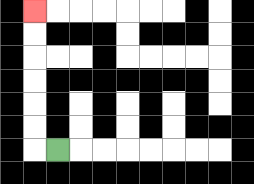{'start': '[2, 6]', 'end': '[1, 0]', 'path_directions': 'L,U,U,U,U,U,U', 'path_coordinates': '[[2, 6], [1, 6], [1, 5], [1, 4], [1, 3], [1, 2], [1, 1], [1, 0]]'}